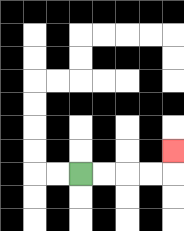{'start': '[3, 7]', 'end': '[7, 6]', 'path_directions': 'R,R,R,R,U', 'path_coordinates': '[[3, 7], [4, 7], [5, 7], [6, 7], [7, 7], [7, 6]]'}